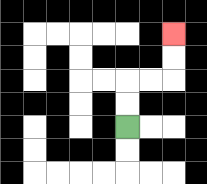{'start': '[5, 5]', 'end': '[7, 1]', 'path_directions': 'U,U,R,R,U,U', 'path_coordinates': '[[5, 5], [5, 4], [5, 3], [6, 3], [7, 3], [7, 2], [7, 1]]'}